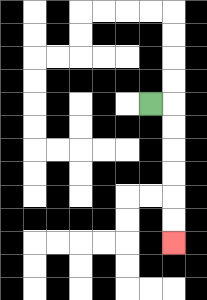{'start': '[6, 4]', 'end': '[7, 10]', 'path_directions': 'R,D,D,D,D,D,D', 'path_coordinates': '[[6, 4], [7, 4], [7, 5], [7, 6], [7, 7], [7, 8], [7, 9], [7, 10]]'}